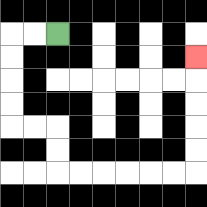{'start': '[2, 1]', 'end': '[8, 2]', 'path_directions': 'L,L,D,D,D,D,R,R,D,D,R,R,R,R,R,R,U,U,U,U,U', 'path_coordinates': '[[2, 1], [1, 1], [0, 1], [0, 2], [0, 3], [0, 4], [0, 5], [1, 5], [2, 5], [2, 6], [2, 7], [3, 7], [4, 7], [5, 7], [6, 7], [7, 7], [8, 7], [8, 6], [8, 5], [8, 4], [8, 3], [8, 2]]'}